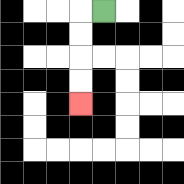{'start': '[4, 0]', 'end': '[3, 4]', 'path_directions': 'L,D,D,D,D', 'path_coordinates': '[[4, 0], [3, 0], [3, 1], [3, 2], [3, 3], [3, 4]]'}